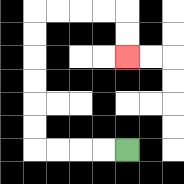{'start': '[5, 6]', 'end': '[5, 2]', 'path_directions': 'L,L,L,L,U,U,U,U,U,U,R,R,R,R,D,D', 'path_coordinates': '[[5, 6], [4, 6], [3, 6], [2, 6], [1, 6], [1, 5], [1, 4], [1, 3], [1, 2], [1, 1], [1, 0], [2, 0], [3, 0], [4, 0], [5, 0], [5, 1], [5, 2]]'}